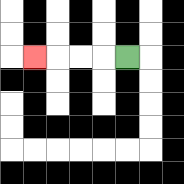{'start': '[5, 2]', 'end': '[1, 2]', 'path_directions': 'L,L,L,L', 'path_coordinates': '[[5, 2], [4, 2], [3, 2], [2, 2], [1, 2]]'}